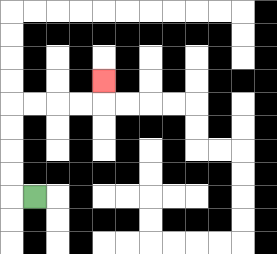{'start': '[1, 8]', 'end': '[4, 3]', 'path_directions': 'L,U,U,U,U,R,R,R,R,U', 'path_coordinates': '[[1, 8], [0, 8], [0, 7], [0, 6], [0, 5], [0, 4], [1, 4], [2, 4], [3, 4], [4, 4], [4, 3]]'}